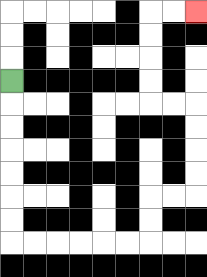{'start': '[0, 3]', 'end': '[8, 0]', 'path_directions': 'D,D,D,D,D,D,D,R,R,R,R,R,R,U,U,R,R,U,U,U,U,L,L,U,U,U,U,R,R', 'path_coordinates': '[[0, 3], [0, 4], [0, 5], [0, 6], [0, 7], [0, 8], [0, 9], [0, 10], [1, 10], [2, 10], [3, 10], [4, 10], [5, 10], [6, 10], [6, 9], [6, 8], [7, 8], [8, 8], [8, 7], [8, 6], [8, 5], [8, 4], [7, 4], [6, 4], [6, 3], [6, 2], [6, 1], [6, 0], [7, 0], [8, 0]]'}